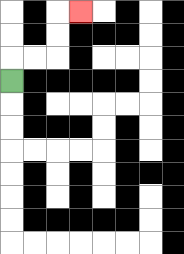{'start': '[0, 3]', 'end': '[3, 0]', 'path_directions': 'U,R,R,U,U,R', 'path_coordinates': '[[0, 3], [0, 2], [1, 2], [2, 2], [2, 1], [2, 0], [3, 0]]'}